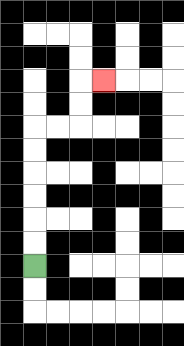{'start': '[1, 11]', 'end': '[4, 3]', 'path_directions': 'U,U,U,U,U,U,R,R,U,U,R', 'path_coordinates': '[[1, 11], [1, 10], [1, 9], [1, 8], [1, 7], [1, 6], [1, 5], [2, 5], [3, 5], [3, 4], [3, 3], [4, 3]]'}